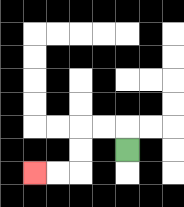{'start': '[5, 6]', 'end': '[1, 7]', 'path_directions': 'U,L,L,D,D,L,L', 'path_coordinates': '[[5, 6], [5, 5], [4, 5], [3, 5], [3, 6], [3, 7], [2, 7], [1, 7]]'}